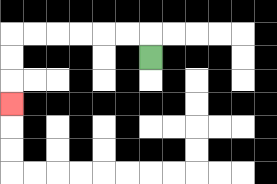{'start': '[6, 2]', 'end': '[0, 4]', 'path_directions': 'U,L,L,L,L,L,L,D,D,D', 'path_coordinates': '[[6, 2], [6, 1], [5, 1], [4, 1], [3, 1], [2, 1], [1, 1], [0, 1], [0, 2], [0, 3], [0, 4]]'}